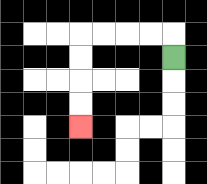{'start': '[7, 2]', 'end': '[3, 5]', 'path_directions': 'U,L,L,L,L,D,D,D,D', 'path_coordinates': '[[7, 2], [7, 1], [6, 1], [5, 1], [4, 1], [3, 1], [3, 2], [3, 3], [3, 4], [3, 5]]'}